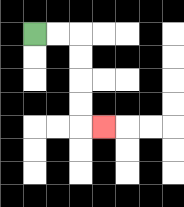{'start': '[1, 1]', 'end': '[4, 5]', 'path_directions': 'R,R,D,D,D,D,R', 'path_coordinates': '[[1, 1], [2, 1], [3, 1], [3, 2], [3, 3], [3, 4], [3, 5], [4, 5]]'}